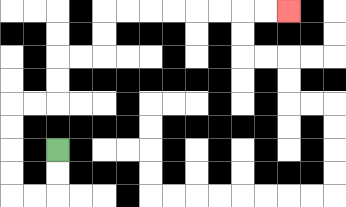{'start': '[2, 6]', 'end': '[12, 0]', 'path_directions': 'D,D,L,L,U,U,U,U,R,R,U,U,R,R,U,U,R,R,R,R,R,R,R,R', 'path_coordinates': '[[2, 6], [2, 7], [2, 8], [1, 8], [0, 8], [0, 7], [0, 6], [0, 5], [0, 4], [1, 4], [2, 4], [2, 3], [2, 2], [3, 2], [4, 2], [4, 1], [4, 0], [5, 0], [6, 0], [7, 0], [8, 0], [9, 0], [10, 0], [11, 0], [12, 0]]'}